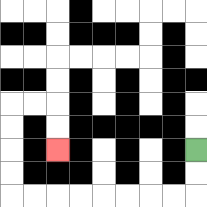{'start': '[8, 6]', 'end': '[2, 6]', 'path_directions': 'D,D,L,L,L,L,L,L,L,L,U,U,U,U,R,R,D,D', 'path_coordinates': '[[8, 6], [8, 7], [8, 8], [7, 8], [6, 8], [5, 8], [4, 8], [3, 8], [2, 8], [1, 8], [0, 8], [0, 7], [0, 6], [0, 5], [0, 4], [1, 4], [2, 4], [2, 5], [2, 6]]'}